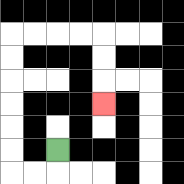{'start': '[2, 6]', 'end': '[4, 4]', 'path_directions': 'D,L,L,U,U,U,U,U,U,R,R,R,R,D,D,D', 'path_coordinates': '[[2, 6], [2, 7], [1, 7], [0, 7], [0, 6], [0, 5], [0, 4], [0, 3], [0, 2], [0, 1], [1, 1], [2, 1], [3, 1], [4, 1], [4, 2], [4, 3], [4, 4]]'}